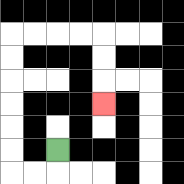{'start': '[2, 6]', 'end': '[4, 4]', 'path_directions': 'D,L,L,U,U,U,U,U,U,R,R,R,R,D,D,D', 'path_coordinates': '[[2, 6], [2, 7], [1, 7], [0, 7], [0, 6], [0, 5], [0, 4], [0, 3], [0, 2], [0, 1], [1, 1], [2, 1], [3, 1], [4, 1], [4, 2], [4, 3], [4, 4]]'}